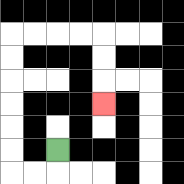{'start': '[2, 6]', 'end': '[4, 4]', 'path_directions': 'D,L,L,U,U,U,U,U,U,R,R,R,R,D,D,D', 'path_coordinates': '[[2, 6], [2, 7], [1, 7], [0, 7], [0, 6], [0, 5], [0, 4], [0, 3], [0, 2], [0, 1], [1, 1], [2, 1], [3, 1], [4, 1], [4, 2], [4, 3], [4, 4]]'}